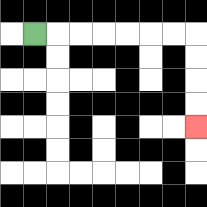{'start': '[1, 1]', 'end': '[8, 5]', 'path_directions': 'R,R,R,R,R,R,R,D,D,D,D', 'path_coordinates': '[[1, 1], [2, 1], [3, 1], [4, 1], [5, 1], [6, 1], [7, 1], [8, 1], [8, 2], [8, 3], [8, 4], [8, 5]]'}